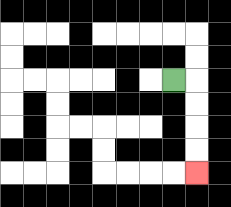{'start': '[7, 3]', 'end': '[8, 7]', 'path_directions': 'R,D,D,D,D', 'path_coordinates': '[[7, 3], [8, 3], [8, 4], [8, 5], [8, 6], [8, 7]]'}